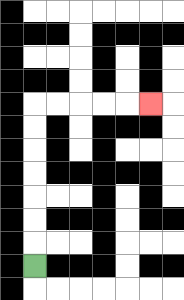{'start': '[1, 11]', 'end': '[6, 4]', 'path_directions': 'U,U,U,U,U,U,U,R,R,R,R,R', 'path_coordinates': '[[1, 11], [1, 10], [1, 9], [1, 8], [1, 7], [1, 6], [1, 5], [1, 4], [2, 4], [3, 4], [4, 4], [5, 4], [6, 4]]'}